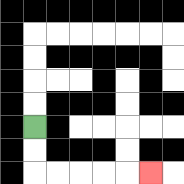{'start': '[1, 5]', 'end': '[6, 7]', 'path_directions': 'D,D,R,R,R,R,R', 'path_coordinates': '[[1, 5], [1, 6], [1, 7], [2, 7], [3, 7], [4, 7], [5, 7], [6, 7]]'}